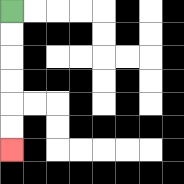{'start': '[0, 0]', 'end': '[0, 6]', 'path_directions': 'D,D,D,D,D,D', 'path_coordinates': '[[0, 0], [0, 1], [0, 2], [0, 3], [0, 4], [0, 5], [0, 6]]'}